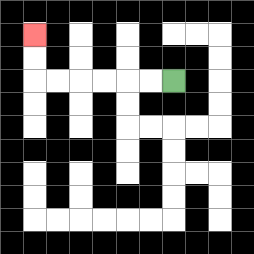{'start': '[7, 3]', 'end': '[1, 1]', 'path_directions': 'L,L,L,L,L,L,U,U', 'path_coordinates': '[[7, 3], [6, 3], [5, 3], [4, 3], [3, 3], [2, 3], [1, 3], [1, 2], [1, 1]]'}